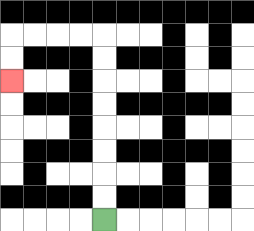{'start': '[4, 9]', 'end': '[0, 3]', 'path_directions': 'U,U,U,U,U,U,U,U,L,L,L,L,D,D', 'path_coordinates': '[[4, 9], [4, 8], [4, 7], [4, 6], [4, 5], [4, 4], [4, 3], [4, 2], [4, 1], [3, 1], [2, 1], [1, 1], [0, 1], [0, 2], [0, 3]]'}